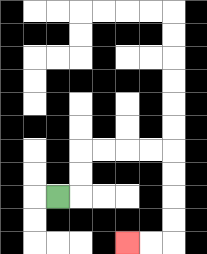{'start': '[2, 8]', 'end': '[5, 10]', 'path_directions': 'R,U,U,R,R,R,R,D,D,D,D,L,L', 'path_coordinates': '[[2, 8], [3, 8], [3, 7], [3, 6], [4, 6], [5, 6], [6, 6], [7, 6], [7, 7], [7, 8], [7, 9], [7, 10], [6, 10], [5, 10]]'}